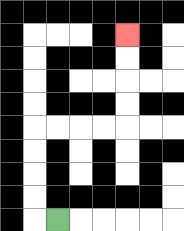{'start': '[2, 9]', 'end': '[5, 1]', 'path_directions': 'L,U,U,U,U,R,R,R,R,U,U,U,U', 'path_coordinates': '[[2, 9], [1, 9], [1, 8], [1, 7], [1, 6], [1, 5], [2, 5], [3, 5], [4, 5], [5, 5], [5, 4], [5, 3], [5, 2], [5, 1]]'}